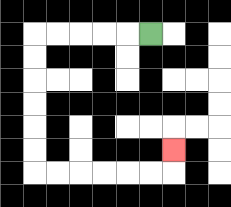{'start': '[6, 1]', 'end': '[7, 6]', 'path_directions': 'L,L,L,L,L,D,D,D,D,D,D,R,R,R,R,R,R,U', 'path_coordinates': '[[6, 1], [5, 1], [4, 1], [3, 1], [2, 1], [1, 1], [1, 2], [1, 3], [1, 4], [1, 5], [1, 6], [1, 7], [2, 7], [3, 7], [4, 7], [5, 7], [6, 7], [7, 7], [7, 6]]'}